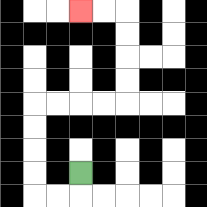{'start': '[3, 7]', 'end': '[3, 0]', 'path_directions': 'D,L,L,U,U,U,U,R,R,R,R,U,U,U,U,L,L', 'path_coordinates': '[[3, 7], [3, 8], [2, 8], [1, 8], [1, 7], [1, 6], [1, 5], [1, 4], [2, 4], [3, 4], [4, 4], [5, 4], [5, 3], [5, 2], [5, 1], [5, 0], [4, 0], [3, 0]]'}